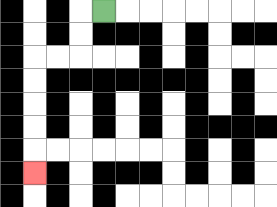{'start': '[4, 0]', 'end': '[1, 7]', 'path_directions': 'L,D,D,L,L,D,D,D,D,D', 'path_coordinates': '[[4, 0], [3, 0], [3, 1], [3, 2], [2, 2], [1, 2], [1, 3], [1, 4], [1, 5], [1, 6], [1, 7]]'}